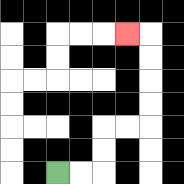{'start': '[2, 7]', 'end': '[5, 1]', 'path_directions': 'R,R,U,U,R,R,U,U,U,U,L', 'path_coordinates': '[[2, 7], [3, 7], [4, 7], [4, 6], [4, 5], [5, 5], [6, 5], [6, 4], [6, 3], [6, 2], [6, 1], [5, 1]]'}